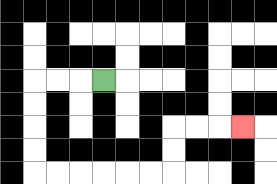{'start': '[4, 3]', 'end': '[10, 5]', 'path_directions': 'L,L,L,D,D,D,D,R,R,R,R,R,R,U,U,R,R,R', 'path_coordinates': '[[4, 3], [3, 3], [2, 3], [1, 3], [1, 4], [1, 5], [1, 6], [1, 7], [2, 7], [3, 7], [4, 7], [5, 7], [6, 7], [7, 7], [7, 6], [7, 5], [8, 5], [9, 5], [10, 5]]'}